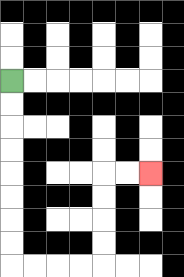{'start': '[0, 3]', 'end': '[6, 7]', 'path_directions': 'D,D,D,D,D,D,D,D,R,R,R,R,U,U,U,U,R,R', 'path_coordinates': '[[0, 3], [0, 4], [0, 5], [0, 6], [0, 7], [0, 8], [0, 9], [0, 10], [0, 11], [1, 11], [2, 11], [3, 11], [4, 11], [4, 10], [4, 9], [4, 8], [4, 7], [5, 7], [6, 7]]'}